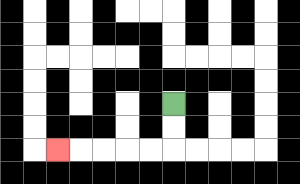{'start': '[7, 4]', 'end': '[2, 6]', 'path_directions': 'D,D,L,L,L,L,L', 'path_coordinates': '[[7, 4], [7, 5], [7, 6], [6, 6], [5, 6], [4, 6], [3, 6], [2, 6]]'}